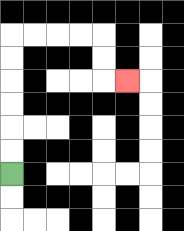{'start': '[0, 7]', 'end': '[5, 3]', 'path_directions': 'U,U,U,U,U,U,R,R,R,R,D,D,R', 'path_coordinates': '[[0, 7], [0, 6], [0, 5], [0, 4], [0, 3], [0, 2], [0, 1], [1, 1], [2, 1], [3, 1], [4, 1], [4, 2], [4, 3], [5, 3]]'}